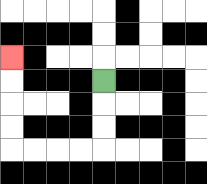{'start': '[4, 3]', 'end': '[0, 2]', 'path_directions': 'D,D,D,L,L,L,L,U,U,U,U', 'path_coordinates': '[[4, 3], [4, 4], [4, 5], [4, 6], [3, 6], [2, 6], [1, 6], [0, 6], [0, 5], [0, 4], [0, 3], [0, 2]]'}